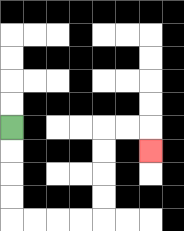{'start': '[0, 5]', 'end': '[6, 6]', 'path_directions': 'D,D,D,D,R,R,R,R,U,U,U,U,R,R,D', 'path_coordinates': '[[0, 5], [0, 6], [0, 7], [0, 8], [0, 9], [1, 9], [2, 9], [3, 9], [4, 9], [4, 8], [4, 7], [4, 6], [4, 5], [5, 5], [6, 5], [6, 6]]'}